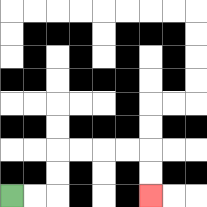{'start': '[0, 8]', 'end': '[6, 8]', 'path_directions': 'R,R,U,U,R,R,R,R,D,D', 'path_coordinates': '[[0, 8], [1, 8], [2, 8], [2, 7], [2, 6], [3, 6], [4, 6], [5, 6], [6, 6], [6, 7], [6, 8]]'}